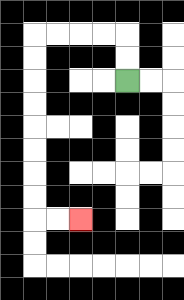{'start': '[5, 3]', 'end': '[3, 9]', 'path_directions': 'U,U,L,L,L,L,D,D,D,D,D,D,D,D,R,R', 'path_coordinates': '[[5, 3], [5, 2], [5, 1], [4, 1], [3, 1], [2, 1], [1, 1], [1, 2], [1, 3], [1, 4], [1, 5], [1, 6], [1, 7], [1, 8], [1, 9], [2, 9], [3, 9]]'}